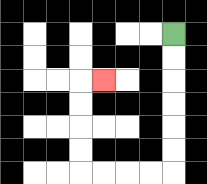{'start': '[7, 1]', 'end': '[4, 3]', 'path_directions': 'D,D,D,D,D,D,L,L,L,L,U,U,U,U,R', 'path_coordinates': '[[7, 1], [7, 2], [7, 3], [7, 4], [7, 5], [7, 6], [7, 7], [6, 7], [5, 7], [4, 7], [3, 7], [3, 6], [3, 5], [3, 4], [3, 3], [4, 3]]'}